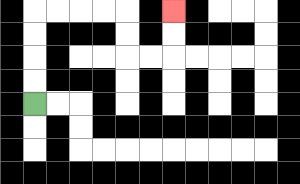{'start': '[1, 4]', 'end': '[7, 0]', 'path_directions': 'U,U,U,U,R,R,R,R,D,D,R,R,U,U', 'path_coordinates': '[[1, 4], [1, 3], [1, 2], [1, 1], [1, 0], [2, 0], [3, 0], [4, 0], [5, 0], [5, 1], [5, 2], [6, 2], [7, 2], [7, 1], [7, 0]]'}